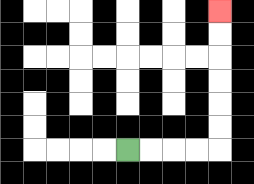{'start': '[5, 6]', 'end': '[9, 0]', 'path_directions': 'R,R,R,R,U,U,U,U,U,U', 'path_coordinates': '[[5, 6], [6, 6], [7, 6], [8, 6], [9, 6], [9, 5], [9, 4], [9, 3], [9, 2], [9, 1], [9, 0]]'}